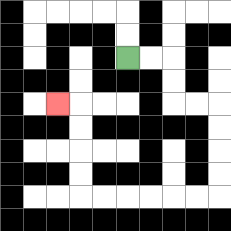{'start': '[5, 2]', 'end': '[2, 4]', 'path_directions': 'R,R,D,D,R,R,D,D,D,D,L,L,L,L,L,L,U,U,U,U,L', 'path_coordinates': '[[5, 2], [6, 2], [7, 2], [7, 3], [7, 4], [8, 4], [9, 4], [9, 5], [9, 6], [9, 7], [9, 8], [8, 8], [7, 8], [6, 8], [5, 8], [4, 8], [3, 8], [3, 7], [3, 6], [3, 5], [3, 4], [2, 4]]'}